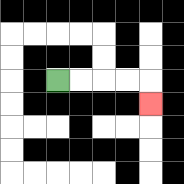{'start': '[2, 3]', 'end': '[6, 4]', 'path_directions': 'R,R,R,R,D', 'path_coordinates': '[[2, 3], [3, 3], [4, 3], [5, 3], [6, 3], [6, 4]]'}